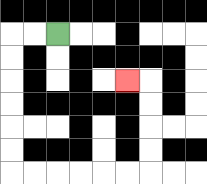{'start': '[2, 1]', 'end': '[5, 3]', 'path_directions': 'L,L,D,D,D,D,D,D,R,R,R,R,R,R,U,U,U,U,L', 'path_coordinates': '[[2, 1], [1, 1], [0, 1], [0, 2], [0, 3], [0, 4], [0, 5], [0, 6], [0, 7], [1, 7], [2, 7], [3, 7], [4, 7], [5, 7], [6, 7], [6, 6], [6, 5], [6, 4], [6, 3], [5, 3]]'}